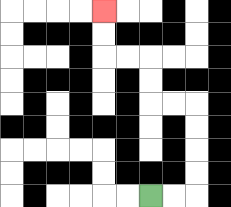{'start': '[6, 8]', 'end': '[4, 0]', 'path_directions': 'R,R,U,U,U,U,L,L,U,U,L,L,U,U', 'path_coordinates': '[[6, 8], [7, 8], [8, 8], [8, 7], [8, 6], [8, 5], [8, 4], [7, 4], [6, 4], [6, 3], [6, 2], [5, 2], [4, 2], [4, 1], [4, 0]]'}